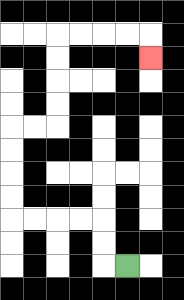{'start': '[5, 11]', 'end': '[6, 2]', 'path_directions': 'L,U,U,L,L,L,L,U,U,U,U,R,R,U,U,U,U,R,R,R,R,D', 'path_coordinates': '[[5, 11], [4, 11], [4, 10], [4, 9], [3, 9], [2, 9], [1, 9], [0, 9], [0, 8], [0, 7], [0, 6], [0, 5], [1, 5], [2, 5], [2, 4], [2, 3], [2, 2], [2, 1], [3, 1], [4, 1], [5, 1], [6, 1], [6, 2]]'}